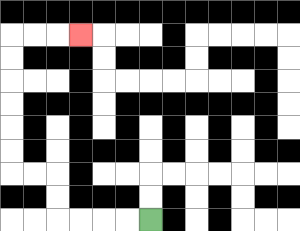{'start': '[6, 9]', 'end': '[3, 1]', 'path_directions': 'L,L,L,L,U,U,L,L,U,U,U,U,U,U,R,R,R', 'path_coordinates': '[[6, 9], [5, 9], [4, 9], [3, 9], [2, 9], [2, 8], [2, 7], [1, 7], [0, 7], [0, 6], [0, 5], [0, 4], [0, 3], [0, 2], [0, 1], [1, 1], [2, 1], [3, 1]]'}